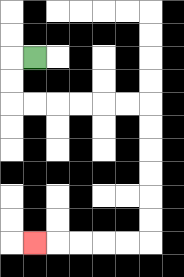{'start': '[1, 2]', 'end': '[1, 10]', 'path_directions': 'L,D,D,R,R,R,R,R,R,D,D,D,D,D,D,L,L,L,L,L', 'path_coordinates': '[[1, 2], [0, 2], [0, 3], [0, 4], [1, 4], [2, 4], [3, 4], [4, 4], [5, 4], [6, 4], [6, 5], [6, 6], [6, 7], [6, 8], [6, 9], [6, 10], [5, 10], [4, 10], [3, 10], [2, 10], [1, 10]]'}